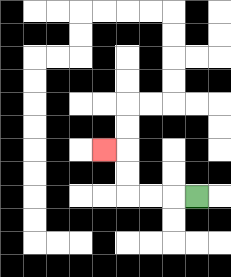{'start': '[8, 8]', 'end': '[4, 6]', 'path_directions': 'L,L,L,U,U,L', 'path_coordinates': '[[8, 8], [7, 8], [6, 8], [5, 8], [5, 7], [5, 6], [4, 6]]'}